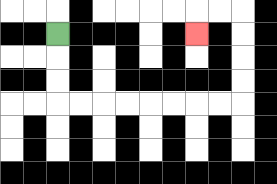{'start': '[2, 1]', 'end': '[8, 1]', 'path_directions': 'D,D,D,R,R,R,R,R,R,R,R,U,U,U,U,L,L,D', 'path_coordinates': '[[2, 1], [2, 2], [2, 3], [2, 4], [3, 4], [4, 4], [5, 4], [6, 4], [7, 4], [8, 4], [9, 4], [10, 4], [10, 3], [10, 2], [10, 1], [10, 0], [9, 0], [8, 0], [8, 1]]'}